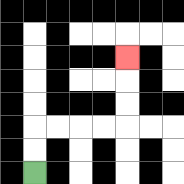{'start': '[1, 7]', 'end': '[5, 2]', 'path_directions': 'U,U,R,R,R,R,U,U,U', 'path_coordinates': '[[1, 7], [1, 6], [1, 5], [2, 5], [3, 5], [4, 5], [5, 5], [5, 4], [5, 3], [5, 2]]'}